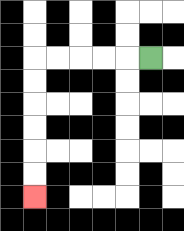{'start': '[6, 2]', 'end': '[1, 8]', 'path_directions': 'L,L,L,L,L,D,D,D,D,D,D', 'path_coordinates': '[[6, 2], [5, 2], [4, 2], [3, 2], [2, 2], [1, 2], [1, 3], [1, 4], [1, 5], [1, 6], [1, 7], [1, 8]]'}